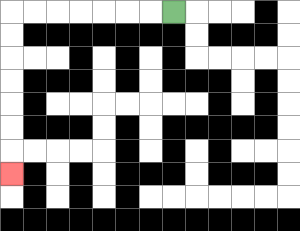{'start': '[7, 0]', 'end': '[0, 7]', 'path_directions': 'L,L,L,L,L,L,L,D,D,D,D,D,D,D', 'path_coordinates': '[[7, 0], [6, 0], [5, 0], [4, 0], [3, 0], [2, 0], [1, 0], [0, 0], [0, 1], [0, 2], [0, 3], [0, 4], [0, 5], [0, 6], [0, 7]]'}